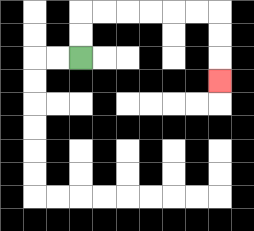{'start': '[3, 2]', 'end': '[9, 3]', 'path_directions': 'U,U,R,R,R,R,R,R,D,D,D', 'path_coordinates': '[[3, 2], [3, 1], [3, 0], [4, 0], [5, 0], [6, 0], [7, 0], [8, 0], [9, 0], [9, 1], [9, 2], [9, 3]]'}